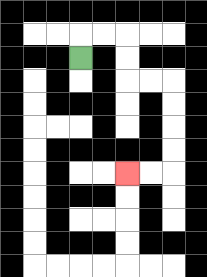{'start': '[3, 2]', 'end': '[5, 7]', 'path_directions': 'U,R,R,D,D,R,R,D,D,D,D,L,L', 'path_coordinates': '[[3, 2], [3, 1], [4, 1], [5, 1], [5, 2], [5, 3], [6, 3], [7, 3], [7, 4], [7, 5], [7, 6], [7, 7], [6, 7], [5, 7]]'}